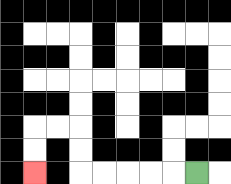{'start': '[8, 7]', 'end': '[1, 7]', 'path_directions': 'L,L,L,L,L,U,U,L,L,D,D', 'path_coordinates': '[[8, 7], [7, 7], [6, 7], [5, 7], [4, 7], [3, 7], [3, 6], [3, 5], [2, 5], [1, 5], [1, 6], [1, 7]]'}